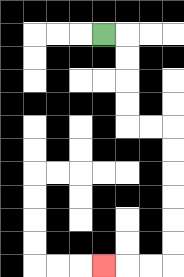{'start': '[4, 1]', 'end': '[4, 11]', 'path_directions': 'R,D,D,D,D,R,R,D,D,D,D,D,D,L,L,L', 'path_coordinates': '[[4, 1], [5, 1], [5, 2], [5, 3], [5, 4], [5, 5], [6, 5], [7, 5], [7, 6], [7, 7], [7, 8], [7, 9], [7, 10], [7, 11], [6, 11], [5, 11], [4, 11]]'}